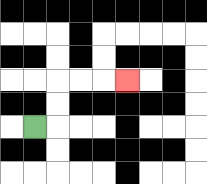{'start': '[1, 5]', 'end': '[5, 3]', 'path_directions': 'R,U,U,R,R,R', 'path_coordinates': '[[1, 5], [2, 5], [2, 4], [2, 3], [3, 3], [4, 3], [5, 3]]'}